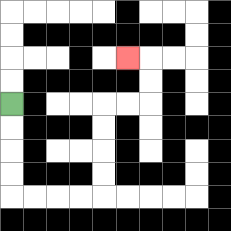{'start': '[0, 4]', 'end': '[5, 2]', 'path_directions': 'D,D,D,D,R,R,R,R,U,U,U,U,R,R,U,U,L', 'path_coordinates': '[[0, 4], [0, 5], [0, 6], [0, 7], [0, 8], [1, 8], [2, 8], [3, 8], [4, 8], [4, 7], [4, 6], [4, 5], [4, 4], [5, 4], [6, 4], [6, 3], [6, 2], [5, 2]]'}